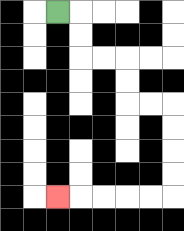{'start': '[2, 0]', 'end': '[2, 8]', 'path_directions': 'R,D,D,R,R,D,D,R,R,D,D,D,D,L,L,L,L,L', 'path_coordinates': '[[2, 0], [3, 0], [3, 1], [3, 2], [4, 2], [5, 2], [5, 3], [5, 4], [6, 4], [7, 4], [7, 5], [7, 6], [7, 7], [7, 8], [6, 8], [5, 8], [4, 8], [3, 8], [2, 8]]'}